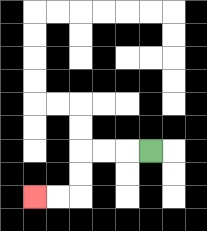{'start': '[6, 6]', 'end': '[1, 8]', 'path_directions': 'L,L,L,D,D,L,L', 'path_coordinates': '[[6, 6], [5, 6], [4, 6], [3, 6], [3, 7], [3, 8], [2, 8], [1, 8]]'}